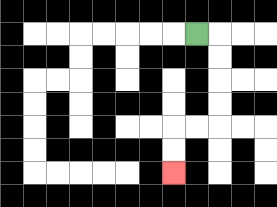{'start': '[8, 1]', 'end': '[7, 7]', 'path_directions': 'R,D,D,D,D,L,L,D,D', 'path_coordinates': '[[8, 1], [9, 1], [9, 2], [9, 3], [9, 4], [9, 5], [8, 5], [7, 5], [7, 6], [7, 7]]'}